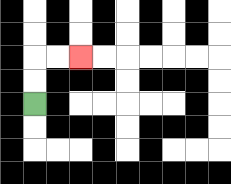{'start': '[1, 4]', 'end': '[3, 2]', 'path_directions': 'U,U,R,R', 'path_coordinates': '[[1, 4], [1, 3], [1, 2], [2, 2], [3, 2]]'}